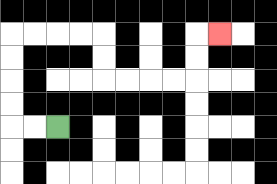{'start': '[2, 5]', 'end': '[9, 1]', 'path_directions': 'L,L,U,U,U,U,R,R,R,R,D,D,R,R,R,R,U,U,R', 'path_coordinates': '[[2, 5], [1, 5], [0, 5], [0, 4], [0, 3], [0, 2], [0, 1], [1, 1], [2, 1], [3, 1], [4, 1], [4, 2], [4, 3], [5, 3], [6, 3], [7, 3], [8, 3], [8, 2], [8, 1], [9, 1]]'}